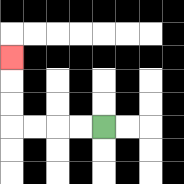{'start': '[4, 5]', 'end': '[0, 2]', 'path_directions': 'L,L,L,L,U,U,U', 'path_coordinates': '[[4, 5], [3, 5], [2, 5], [1, 5], [0, 5], [0, 4], [0, 3], [0, 2]]'}